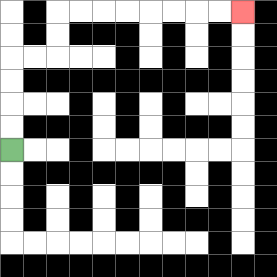{'start': '[0, 6]', 'end': '[10, 0]', 'path_directions': 'U,U,U,U,R,R,U,U,R,R,R,R,R,R,R,R', 'path_coordinates': '[[0, 6], [0, 5], [0, 4], [0, 3], [0, 2], [1, 2], [2, 2], [2, 1], [2, 0], [3, 0], [4, 0], [5, 0], [6, 0], [7, 0], [8, 0], [9, 0], [10, 0]]'}